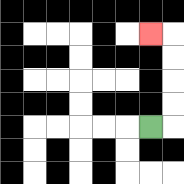{'start': '[6, 5]', 'end': '[6, 1]', 'path_directions': 'R,U,U,U,U,L', 'path_coordinates': '[[6, 5], [7, 5], [7, 4], [7, 3], [7, 2], [7, 1], [6, 1]]'}